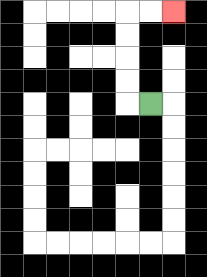{'start': '[6, 4]', 'end': '[7, 0]', 'path_directions': 'L,U,U,U,U,R,R', 'path_coordinates': '[[6, 4], [5, 4], [5, 3], [5, 2], [5, 1], [5, 0], [6, 0], [7, 0]]'}